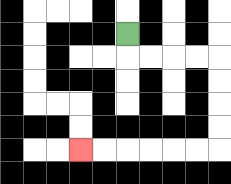{'start': '[5, 1]', 'end': '[3, 6]', 'path_directions': 'D,R,R,R,R,D,D,D,D,L,L,L,L,L,L', 'path_coordinates': '[[5, 1], [5, 2], [6, 2], [7, 2], [8, 2], [9, 2], [9, 3], [9, 4], [9, 5], [9, 6], [8, 6], [7, 6], [6, 6], [5, 6], [4, 6], [3, 6]]'}